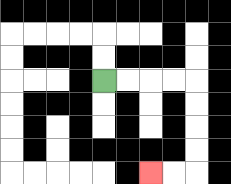{'start': '[4, 3]', 'end': '[6, 7]', 'path_directions': 'R,R,R,R,D,D,D,D,L,L', 'path_coordinates': '[[4, 3], [5, 3], [6, 3], [7, 3], [8, 3], [8, 4], [8, 5], [8, 6], [8, 7], [7, 7], [6, 7]]'}